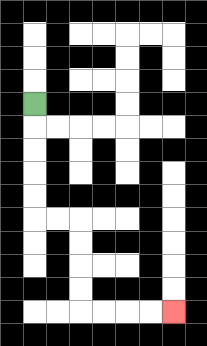{'start': '[1, 4]', 'end': '[7, 13]', 'path_directions': 'D,D,D,D,D,R,R,D,D,D,D,R,R,R,R', 'path_coordinates': '[[1, 4], [1, 5], [1, 6], [1, 7], [1, 8], [1, 9], [2, 9], [3, 9], [3, 10], [3, 11], [3, 12], [3, 13], [4, 13], [5, 13], [6, 13], [7, 13]]'}